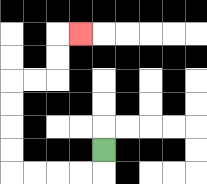{'start': '[4, 6]', 'end': '[3, 1]', 'path_directions': 'D,L,L,L,L,U,U,U,U,R,R,U,U,R', 'path_coordinates': '[[4, 6], [4, 7], [3, 7], [2, 7], [1, 7], [0, 7], [0, 6], [0, 5], [0, 4], [0, 3], [1, 3], [2, 3], [2, 2], [2, 1], [3, 1]]'}